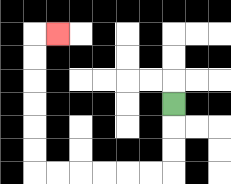{'start': '[7, 4]', 'end': '[2, 1]', 'path_directions': 'D,D,D,L,L,L,L,L,L,U,U,U,U,U,U,R', 'path_coordinates': '[[7, 4], [7, 5], [7, 6], [7, 7], [6, 7], [5, 7], [4, 7], [3, 7], [2, 7], [1, 7], [1, 6], [1, 5], [1, 4], [1, 3], [1, 2], [1, 1], [2, 1]]'}